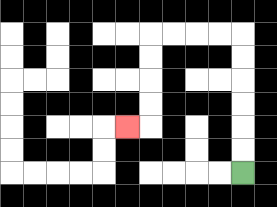{'start': '[10, 7]', 'end': '[5, 5]', 'path_directions': 'U,U,U,U,U,U,L,L,L,L,D,D,D,D,L', 'path_coordinates': '[[10, 7], [10, 6], [10, 5], [10, 4], [10, 3], [10, 2], [10, 1], [9, 1], [8, 1], [7, 1], [6, 1], [6, 2], [6, 3], [6, 4], [6, 5], [5, 5]]'}